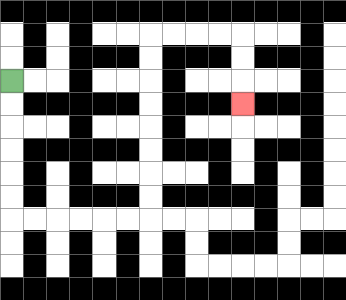{'start': '[0, 3]', 'end': '[10, 4]', 'path_directions': 'D,D,D,D,D,D,R,R,R,R,R,R,U,U,U,U,U,U,U,U,R,R,R,R,D,D,D', 'path_coordinates': '[[0, 3], [0, 4], [0, 5], [0, 6], [0, 7], [0, 8], [0, 9], [1, 9], [2, 9], [3, 9], [4, 9], [5, 9], [6, 9], [6, 8], [6, 7], [6, 6], [6, 5], [6, 4], [6, 3], [6, 2], [6, 1], [7, 1], [8, 1], [9, 1], [10, 1], [10, 2], [10, 3], [10, 4]]'}